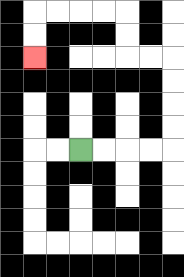{'start': '[3, 6]', 'end': '[1, 2]', 'path_directions': 'R,R,R,R,U,U,U,U,L,L,U,U,L,L,L,L,D,D', 'path_coordinates': '[[3, 6], [4, 6], [5, 6], [6, 6], [7, 6], [7, 5], [7, 4], [7, 3], [7, 2], [6, 2], [5, 2], [5, 1], [5, 0], [4, 0], [3, 0], [2, 0], [1, 0], [1, 1], [1, 2]]'}